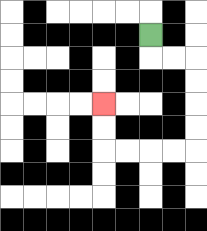{'start': '[6, 1]', 'end': '[4, 4]', 'path_directions': 'D,R,R,D,D,D,D,L,L,L,L,U,U', 'path_coordinates': '[[6, 1], [6, 2], [7, 2], [8, 2], [8, 3], [8, 4], [8, 5], [8, 6], [7, 6], [6, 6], [5, 6], [4, 6], [4, 5], [4, 4]]'}